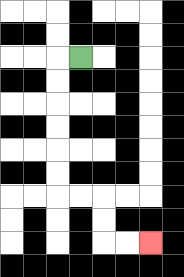{'start': '[3, 2]', 'end': '[6, 10]', 'path_directions': 'L,D,D,D,D,D,D,R,R,D,D,R,R', 'path_coordinates': '[[3, 2], [2, 2], [2, 3], [2, 4], [2, 5], [2, 6], [2, 7], [2, 8], [3, 8], [4, 8], [4, 9], [4, 10], [5, 10], [6, 10]]'}